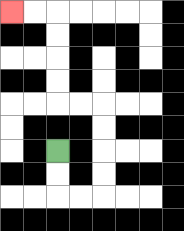{'start': '[2, 6]', 'end': '[0, 0]', 'path_directions': 'D,D,R,R,U,U,U,U,L,L,U,U,U,U,L,L', 'path_coordinates': '[[2, 6], [2, 7], [2, 8], [3, 8], [4, 8], [4, 7], [4, 6], [4, 5], [4, 4], [3, 4], [2, 4], [2, 3], [2, 2], [2, 1], [2, 0], [1, 0], [0, 0]]'}